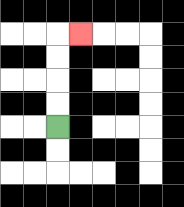{'start': '[2, 5]', 'end': '[3, 1]', 'path_directions': 'U,U,U,U,R', 'path_coordinates': '[[2, 5], [2, 4], [2, 3], [2, 2], [2, 1], [3, 1]]'}